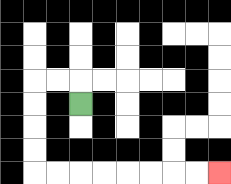{'start': '[3, 4]', 'end': '[9, 7]', 'path_directions': 'U,L,L,D,D,D,D,R,R,R,R,R,R,R,R', 'path_coordinates': '[[3, 4], [3, 3], [2, 3], [1, 3], [1, 4], [1, 5], [1, 6], [1, 7], [2, 7], [3, 7], [4, 7], [5, 7], [6, 7], [7, 7], [8, 7], [9, 7]]'}